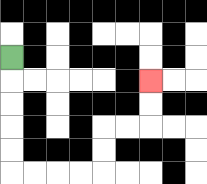{'start': '[0, 2]', 'end': '[6, 3]', 'path_directions': 'D,D,D,D,D,R,R,R,R,U,U,R,R,U,U', 'path_coordinates': '[[0, 2], [0, 3], [0, 4], [0, 5], [0, 6], [0, 7], [1, 7], [2, 7], [3, 7], [4, 7], [4, 6], [4, 5], [5, 5], [6, 5], [6, 4], [6, 3]]'}